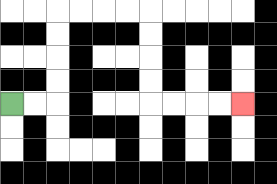{'start': '[0, 4]', 'end': '[10, 4]', 'path_directions': 'R,R,U,U,U,U,R,R,R,R,D,D,D,D,R,R,R,R', 'path_coordinates': '[[0, 4], [1, 4], [2, 4], [2, 3], [2, 2], [2, 1], [2, 0], [3, 0], [4, 0], [5, 0], [6, 0], [6, 1], [6, 2], [6, 3], [6, 4], [7, 4], [8, 4], [9, 4], [10, 4]]'}